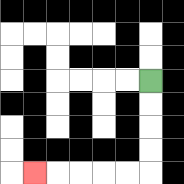{'start': '[6, 3]', 'end': '[1, 7]', 'path_directions': 'D,D,D,D,L,L,L,L,L', 'path_coordinates': '[[6, 3], [6, 4], [6, 5], [6, 6], [6, 7], [5, 7], [4, 7], [3, 7], [2, 7], [1, 7]]'}